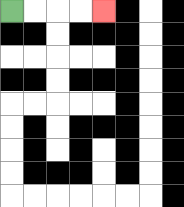{'start': '[0, 0]', 'end': '[4, 0]', 'path_directions': 'R,R,R,R', 'path_coordinates': '[[0, 0], [1, 0], [2, 0], [3, 0], [4, 0]]'}